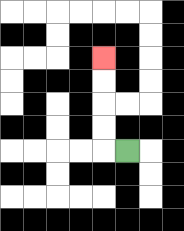{'start': '[5, 6]', 'end': '[4, 2]', 'path_directions': 'L,U,U,U,U', 'path_coordinates': '[[5, 6], [4, 6], [4, 5], [4, 4], [4, 3], [4, 2]]'}